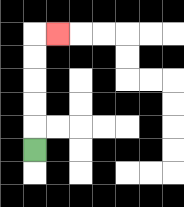{'start': '[1, 6]', 'end': '[2, 1]', 'path_directions': 'U,U,U,U,U,R', 'path_coordinates': '[[1, 6], [1, 5], [1, 4], [1, 3], [1, 2], [1, 1], [2, 1]]'}